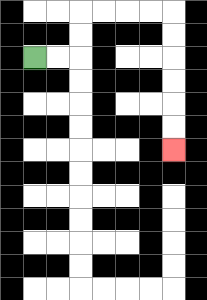{'start': '[1, 2]', 'end': '[7, 6]', 'path_directions': 'R,R,U,U,R,R,R,R,D,D,D,D,D,D', 'path_coordinates': '[[1, 2], [2, 2], [3, 2], [3, 1], [3, 0], [4, 0], [5, 0], [6, 0], [7, 0], [7, 1], [7, 2], [7, 3], [7, 4], [7, 5], [7, 6]]'}